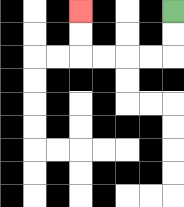{'start': '[7, 0]', 'end': '[3, 0]', 'path_directions': 'D,D,L,L,L,L,U,U', 'path_coordinates': '[[7, 0], [7, 1], [7, 2], [6, 2], [5, 2], [4, 2], [3, 2], [3, 1], [3, 0]]'}